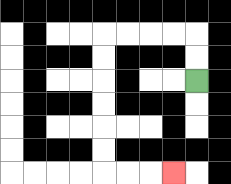{'start': '[8, 3]', 'end': '[7, 7]', 'path_directions': 'U,U,L,L,L,L,D,D,D,D,D,D,R,R,R', 'path_coordinates': '[[8, 3], [8, 2], [8, 1], [7, 1], [6, 1], [5, 1], [4, 1], [4, 2], [4, 3], [4, 4], [4, 5], [4, 6], [4, 7], [5, 7], [6, 7], [7, 7]]'}